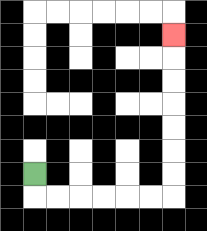{'start': '[1, 7]', 'end': '[7, 1]', 'path_directions': 'D,R,R,R,R,R,R,U,U,U,U,U,U,U', 'path_coordinates': '[[1, 7], [1, 8], [2, 8], [3, 8], [4, 8], [5, 8], [6, 8], [7, 8], [7, 7], [7, 6], [7, 5], [7, 4], [7, 3], [7, 2], [7, 1]]'}